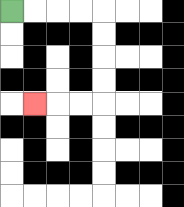{'start': '[0, 0]', 'end': '[1, 4]', 'path_directions': 'R,R,R,R,D,D,D,D,L,L,L', 'path_coordinates': '[[0, 0], [1, 0], [2, 0], [3, 0], [4, 0], [4, 1], [4, 2], [4, 3], [4, 4], [3, 4], [2, 4], [1, 4]]'}